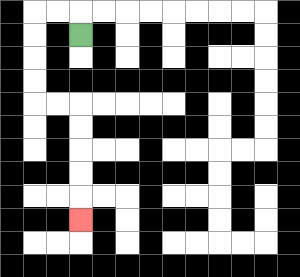{'start': '[3, 1]', 'end': '[3, 9]', 'path_directions': 'U,L,L,D,D,D,D,R,R,D,D,D,D,D', 'path_coordinates': '[[3, 1], [3, 0], [2, 0], [1, 0], [1, 1], [1, 2], [1, 3], [1, 4], [2, 4], [3, 4], [3, 5], [3, 6], [3, 7], [3, 8], [3, 9]]'}